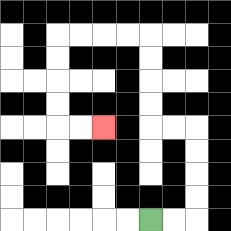{'start': '[6, 9]', 'end': '[4, 5]', 'path_directions': 'R,R,U,U,U,U,L,L,U,U,U,U,L,L,L,L,D,D,D,D,R,R', 'path_coordinates': '[[6, 9], [7, 9], [8, 9], [8, 8], [8, 7], [8, 6], [8, 5], [7, 5], [6, 5], [6, 4], [6, 3], [6, 2], [6, 1], [5, 1], [4, 1], [3, 1], [2, 1], [2, 2], [2, 3], [2, 4], [2, 5], [3, 5], [4, 5]]'}